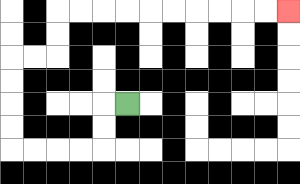{'start': '[5, 4]', 'end': '[12, 0]', 'path_directions': 'L,D,D,L,L,L,L,U,U,U,U,R,R,U,U,R,R,R,R,R,R,R,R,R,R', 'path_coordinates': '[[5, 4], [4, 4], [4, 5], [4, 6], [3, 6], [2, 6], [1, 6], [0, 6], [0, 5], [0, 4], [0, 3], [0, 2], [1, 2], [2, 2], [2, 1], [2, 0], [3, 0], [4, 0], [5, 0], [6, 0], [7, 0], [8, 0], [9, 0], [10, 0], [11, 0], [12, 0]]'}